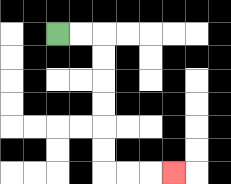{'start': '[2, 1]', 'end': '[7, 7]', 'path_directions': 'R,R,D,D,D,D,D,D,R,R,R', 'path_coordinates': '[[2, 1], [3, 1], [4, 1], [4, 2], [4, 3], [4, 4], [4, 5], [4, 6], [4, 7], [5, 7], [6, 7], [7, 7]]'}